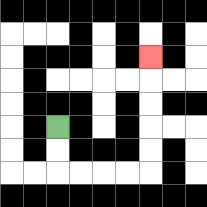{'start': '[2, 5]', 'end': '[6, 2]', 'path_directions': 'D,D,R,R,R,R,U,U,U,U,U', 'path_coordinates': '[[2, 5], [2, 6], [2, 7], [3, 7], [4, 7], [5, 7], [6, 7], [6, 6], [6, 5], [6, 4], [6, 3], [6, 2]]'}